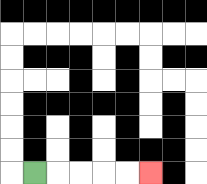{'start': '[1, 7]', 'end': '[6, 7]', 'path_directions': 'R,R,R,R,R', 'path_coordinates': '[[1, 7], [2, 7], [3, 7], [4, 7], [5, 7], [6, 7]]'}